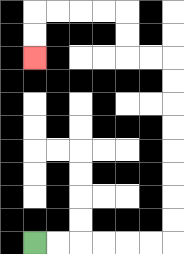{'start': '[1, 10]', 'end': '[1, 2]', 'path_directions': 'R,R,R,R,R,R,U,U,U,U,U,U,U,U,L,L,U,U,L,L,L,L,D,D', 'path_coordinates': '[[1, 10], [2, 10], [3, 10], [4, 10], [5, 10], [6, 10], [7, 10], [7, 9], [7, 8], [7, 7], [7, 6], [7, 5], [7, 4], [7, 3], [7, 2], [6, 2], [5, 2], [5, 1], [5, 0], [4, 0], [3, 0], [2, 0], [1, 0], [1, 1], [1, 2]]'}